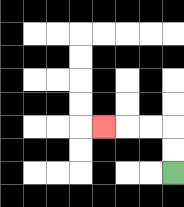{'start': '[7, 7]', 'end': '[4, 5]', 'path_directions': 'U,U,L,L,L', 'path_coordinates': '[[7, 7], [7, 6], [7, 5], [6, 5], [5, 5], [4, 5]]'}